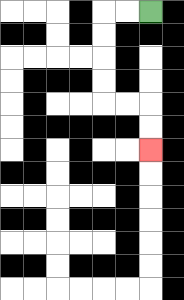{'start': '[6, 0]', 'end': '[6, 6]', 'path_directions': 'L,L,D,D,D,D,R,R,D,D', 'path_coordinates': '[[6, 0], [5, 0], [4, 0], [4, 1], [4, 2], [4, 3], [4, 4], [5, 4], [6, 4], [6, 5], [6, 6]]'}